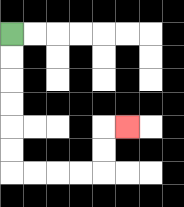{'start': '[0, 1]', 'end': '[5, 5]', 'path_directions': 'D,D,D,D,D,D,R,R,R,R,U,U,R', 'path_coordinates': '[[0, 1], [0, 2], [0, 3], [0, 4], [0, 5], [0, 6], [0, 7], [1, 7], [2, 7], [3, 7], [4, 7], [4, 6], [4, 5], [5, 5]]'}